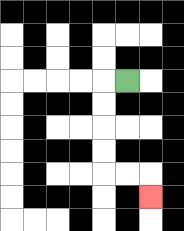{'start': '[5, 3]', 'end': '[6, 8]', 'path_directions': 'L,D,D,D,D,R,R,D', 'path_coordinates': '[[5, 3], [4, 3], [4, 4], [4, 5], [4, 6], [4, 7], [5, 7], [6, 7], [6, 8]]'}